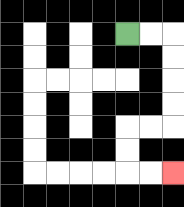{'start': '[5, 1]', 'end': '[7, 7]', 'path_directions': 'R,R,D,D,D,D,L,L,D,D,R,R', 'path_coordinates': '[[5, 1], [6, 1], [7, 1], [7, 2], [7, 3], [7, 4], [7, 5], [6, 5], [5, 5], [5, 6], [5, 7], [6, 7], [7, 7]]'}